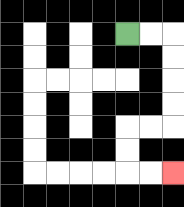{'start': '[5, 1]', 'end': '[7, 7]', 'path_directions': 'R,R,D,D,D,D,L,L,D,D,R,R', 'path_coordinates': '[[5, 1], [6, 1], [7, 1], [7, 2], [7, 3], [7, 4], [7, 5], [6, 5], [5, 5], [5, 6], [5, 7], [6, 7], [7, 7]]'}